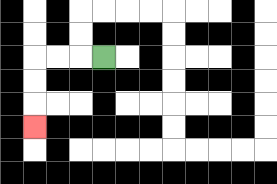{'start': '[4, 2]', 'end': '[1, 5]', 'path_directions': 'L,L,L,D,D,D', 'path_coordinates': '[[4, 2], [3, 2], [2, 2], [1, 2], [1, 3], [1, 4], [1, 5]]'}